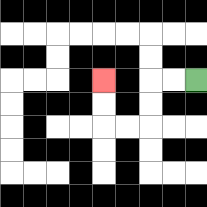{'start': '[8, 3]', 'end': '[4, 3]', 'path_directions': 'L,L,D,D,L,L,U,U', 'path_coordinates': '[[8, 3], [7, 3], [6, 3], [6, 4], [6, 5], [5, 5], [4, 5], [4, 4], [4, 3]]'}